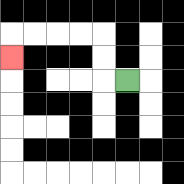{'start': '[5, 3]', 'end': '[0, 2]', 'path_directions': 'L,U,U,L,L,L,L,D', 'path_coordinates': '[[5, 3], [4, 3], [4, 2], [4, 1], [3, 1], [2, 1], [1, 1], [0, 1], [0, 2]]'}